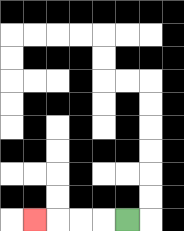{'start': '[5, 9]', 'end': '[1, 9]', 'path_directions': 'L,L,L,L', 'path_coordinates': '[[5, 9], [4, 9], [3, 9], [2, 9], [1, 9]]'}